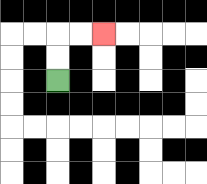{'start': '[2, 3]', 'end': '[4, 1]', 'path_directions': 'U,U,R,R', 'path_coordinates': '[[2, 3], [2, 2], [2, 1], [3, 1], [4, 1]]'}